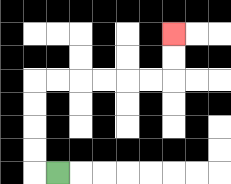{'start': '[2, 7]', 'end': '[7, 1]', 'path_directions': 'L,U,U,U,U,R,R,R,R,R,R,U,U', 'path_coordinates': '[[2, 7], [1, 7], [1, 6], [1, 5], [1, 4], [1, 3], [2, 3], [3, 3], [4, 3], [5, 3], [6, 3], [7, 3], [7, 2], [7, 1]]'}